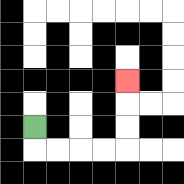{'start': '[1, 5]', 'end': '[5, 3]', 'path_directions': 'D,R,R,R,R,U,U,U', 'path_coordinates': '[[1, 5], [1, 6], [2, 6], [3, 6], [4, 6], [5, 6], [5, 5], [5, 4], [5, 3]]'}